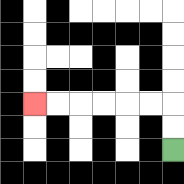{'start': '[7, 6]', 'end': '[1, 4]', 'path_directions': 'U,U,L,L,L,L,L,L', 'path_coordinates': '[[7, 6], [7, 5], [7, 4], [6, 4], [5, 4], [4, 4], [3, 4], [2, 4], [1, 4]]'}